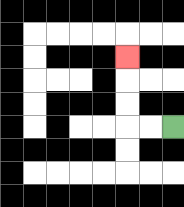{'start': '[7, 5]', 'end': '[5, 2]', 'path_directions': 'L,L,U,U,U', 'path_coordinates': '[[7, 5], [6, 5], [5, 5], [5, 4], [5, 3], [5, 2]]'}